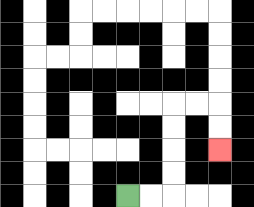{'start': '[5, 8]', 'end': '[9, 6]', 'path_directions': 'R,R,U,U,U,U,R,R,D,D', 'path_coordinates': '[[5, 8], [6, 8], [7, 8], [7, 7], [7, 6], [7, 5], [7, 4], [8, 4], [9, 4], [9, 5], [9, 6]]'}